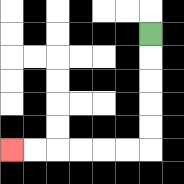{'start': '[6, 1]', 'end': '[0, 6]', 'path_directions': 'D,D,D,D,D,L,L,L,L,L,L', 'path_coordinates': '[[6, 1], [6, 2], [6, 3], [6, 4], [6, 5], [6, 6], [5, 6], [4, 6], [3, 6], [2, 6], [1, 6], [0, 6]]'}